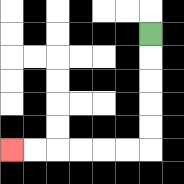{'start': '[6, 1]', 'end': '[0, 6]', 'path_directions': 'D,D,D,D,D,L,L,L,L,L,L', 'path_coordinates': '[[6, 1], [6, 2], [6, 3], [6, 4], [6, 5], [6, 6], [5, 6], [4, 6], [3, 6], [2, 6], [1, 6], [0, 6]]'}